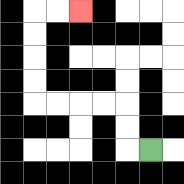{'start': '[6, 6]', 'end': '[3, 0]', 'path_directions': 'L,U,U,L,L,L,L,U,U,U,U,R,R', 'path_coordinates': '[[6, 6], [5, 6], [5, 5], [5, 4], [4, 4], [3, 4], [2, 4], [1, 4], [1, 3], [1, 2], [1, 1], [1, 0], [2, 0], [3, 0]]'}